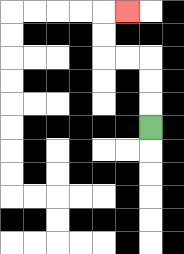{'start': '[6, 5]', 'end': '[5, 0]', 'path_directions': 'U,U,U,L,L,U,U,R', 'path_coordinates': '[[6, 5], [6, 4], [6, 3], [6, 2], [5, 2], [4, 2], [4, 1], [4, 0], [5, 0]]'}